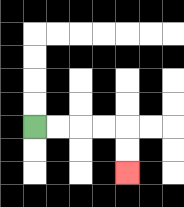{'start': '[1, 5]', 'end': '[5, 7]', 'path_directions': 'R,R,R,R,D,D', 'path_coordinates': '[[1, 5], [2, 5], [3, 5], [4, 5], [5, 5], [5, 6], [5, 7]]'}